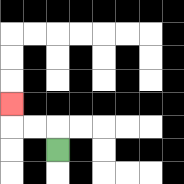{'start': '[2, 6]', 'end': '[0, 4]', 'path_directions': 'U,L,L,U', 'path_coordinates': '[[2, 6], [2, 5], [1, 5], [0, 5], [0, 4]]'}